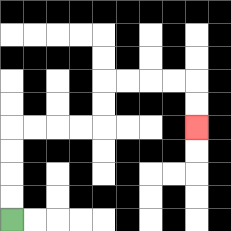{'start': '[0, 9]', 'end': '[8, 5]', 'path_directions': 'U,U,U,U,R,R,R,R,U,U,R,R,R,R,D,D', 'path_coordinates': '[[0, 9], [0, 8], [0, 7], [0, 6], [0, 5], [1, 5], [2, 5], [3, 5], [4, 5], [4, 4], [4, 3], [5, 3], [6, 3], [7, 3], [8, 3], [8, 4], [8, 5]]'}